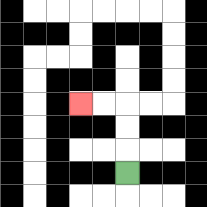{'start': '[5, 7]', 'end': '[3, 4]', 'path_directions': 'U,U,U,L,L', 'path_coordinates': '[[5, 7], [5, 6], [5, 5], [5, 4], [4, 4], [3, 4]]'}